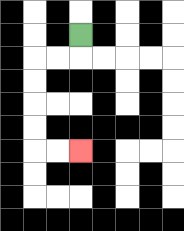{'start': '[3, 1]', 'end': '[3, 6]', 'path_directions': 'D,L,L,D,D,D,D,R,R', 'path_coordinates': '[[3, 1], [3, 2], [2, 2], [1, 2], [1, 3], [1, 4], [1, 5], [1, 6], [2, 6], [3, 6]]'}